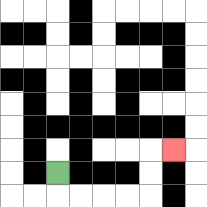{'start': '[2, 7]', 'end': '[7, 6]', 'path_directions': 'D,R,R,R,R,U,U,R', 'path_coordinates': '[[2, 7], [2, 8], [3, 8], [4, 8], [5, 8], [6, 8], [6, 7], [6, 6], [7, 6]]'}